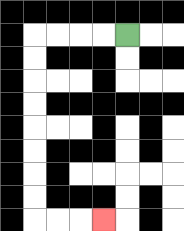{'start': '[5, 1]', 'end': '[4, 9]', 'path_directions': 'L,L,L,L,D,D,D,D,D,D,D,D,R,R,R', 'path_coordinates': '[[5, 1], [4, 1], [3, 1], [2, 1], [1, 1], [1, 2], [1, 3], [1, 4], [1, 5], [1, 6], [1, 7], [1, 8], [1, 9], [2, 9], [3, 9], [4, 9]]'}